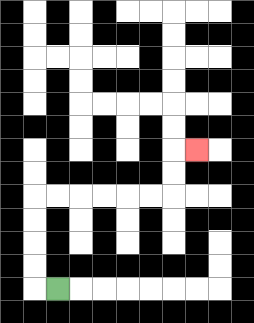{'start': '[2, 12]', 'end': '[8, 6]', 'path_directions': 'L,U,U,U,U,R,R,R,R,R,R,U,U,R', 'path_coordinates': '[[2, 12], [1, 12], [1, 11], [1, 10], [1, 9], [1, 8], [2, 8], [3, 8], [4, 8], [5, 8], [6, 8], [7, 8], [7, 7], [7, 6], [8, 6]]'}